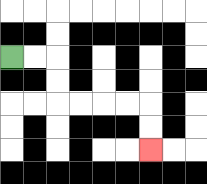{'start': '[0, 2]', 'end': '[6, 6]', 'path_directions': 'R,R,D,D,R,R,R,R,D,D', 'path_coordinates': '[[0, 2], [1, 2], [2, 2], [2, 3], [2, 4], [3, 4], [4, 4], [5, 4], [6, 4], [6, 5], [6, 6]]'}